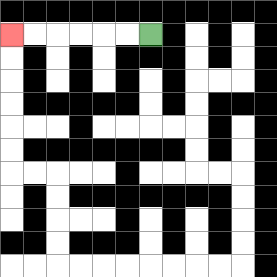{'start': '[6, 1]', 'end': '[0, 1]', 'path_directions': 'L,L,L,L,L,L', 'path_coordinates': '[[6, 1], [5, 1], [4, 1], [3, 1], [2, 1], [1, 1], [0, 1]]'}